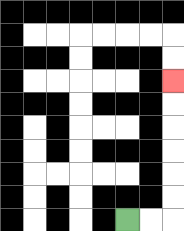{'start': '[5, 9]', 'end': '[7, 3]', 'path_directions': 'R,R,U,U,U,U,U,U', 'path_coordinates': '[[5, 9], [6, 9], [7, 9], [7, 8], [7, 7], [7, 6], [7, 5], [7, 4], [7, 3]]'}